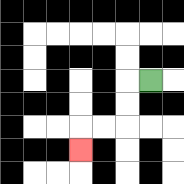{'start': '[6, 3]', 'end': '[3, 6]', 'path_directions': 'L,D,D,L,L,D', 'path_coordinates': '[[6, 3], [5, 3], [5, 4], [5, 5], [4, 5], [3, 5], [3, 6]]'}